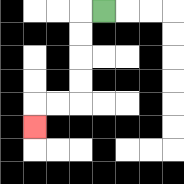{'start': '[4, 0]', 'end': '[1, 5]', 'path_directions': 'L,D,D,D,D,L,L,D', 'path_coordinates': '[[4, 0], [3, 0], [3, 1], [3, 2], [3, 3], [3, 4], [2, 4], [1, 4], [1, 5]]'}